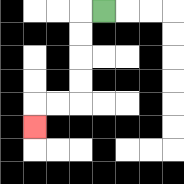{'start': '[4, 0]', 'end': '[1, 5]', 'path_directions': 'L,D,D,D,D,L,L,D', 'path_coordinates': '[[4, 0], [3, 0], [3, 1], [3, 2], [3, 3], [3, 4], [2, 4], [1, 4], [1, 5]]'}